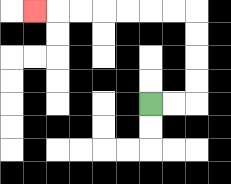{'start': '[6, 4]', 'end': '[1, 0]', 'path_directions': 'R,R,U,U,U,U,L,L,L,L,L,L,L', 'path_coordinates': '[[6, 4], [7, 4], [8, 4], [8, 3], [8, 2], [8, 1], [8, 0], [7, 0], [6, 0], [5, 0], [4, 0], [3, 0], [2, 0], [1, 0]]'}